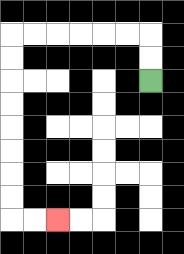{'start': '[6, 3]', 'end': '[2, 9]', 'path_directions': 'U,U,L,L,L,L,L,L,D,D,D,D,D,D,D,D,R,R', 'path_coordinates': '[[6, 3], [6, 2], [6, 1], [5, 1], [4, 1], [3, 1], [2, 1], [1, 1], [0, 1], [0, 2], [0, 3], [0, 4], [0, 5], [0, 6], [0, 7], [0, 8], [0, 9], [1, 9], [2, 9]]'}